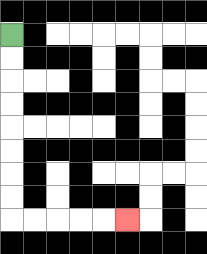{'start': '[0, 1]', 'end': '[5, 9]', 'path_directions': 'D,D,D,D,D,D,D,D,R,R,R,R,R', 'path_coordinates': '[[0, 1], [0, 2], [0, 3], [0, 4], [0, 5], [0, 6], [0, 7], [0, 8], [0, 9], [1, 9], [2, 9], [3, 9], [4, 9], [5, 9]]'}